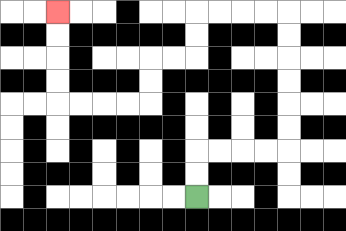{'start': '[8, 8]', 'end': '[2, 0]', 'path_directions': 'U,U,R,R,R,R,U,U,U,U,U,U,L,L,L,L,D,D,L,L,D,D,L,L,L,L,U,U,U,U', 'path_coordinates': '[[8, 8], [8, 7], [8, 6], [9, 6], [10, 6], [11, 6], [12, 6], [12, 5], [12, 4], [12, 3], [12, 2], [12, 1], [12, 0], [11, 0], [10, 0], [9, 0], [8, 0], [8, 1], [8, 2], [7, 2], [6, 2], [6, 3], [6, 4], [5, 4], [4, 4], [3, 4], [2, 4], [2, 3], [2, 2], [2, 1], [2, 0]]'}